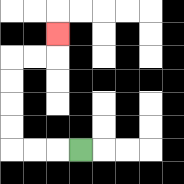{'start': '[3, 6]', 'end': '[2, 1]', 'path_directions': 'L,L,L,U,U,U,U,R,R,U', 'path_coordinates': '[[3, 6], [2, 6], [1, 6], [0, 6], [0, 5], [0, 4], [0, 3], [0, 2], [1, 2], [2, 2], [2, 1]]'}